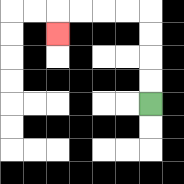{'start': '[6, 4]', 'end': '[2, 1]', 'path_directions': 'U,U,U,U,L,L,L,L,D', 'path_coordinates': '[[6, 4], [6, 3], [6, 2], [6, 1], [6, 0], [5, 0], [4, 0], [3, 0], [2, 0], [2, 1]]'}